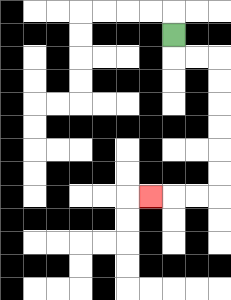{'start': '[7, 1]', 'end': '[6, 8]', 'path_directions': 'D,R,R,D,D,D,D,D,D,L,L,L', 'path_coordinates': '[[7, 1], [7, 2], [8, 2], [9, 2], [9, 3], [9, 4], [9, 5], [9, 6], [9, 7], [9, 8], [8, 8], [7, 8], [6, 8]]'}